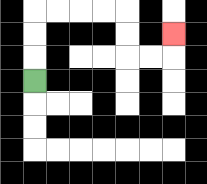{'start': '[1, 3]', 'end': '[7, 1]', 'path_directions': 'U,U,U,R,R,R,R,D,D,R,R,U', 'path_coordinates': '[[1, 3], [1, 2], [1, 1], [1, 0], [2, 0], [3, 0], [4, 0], [5, 0], [5, 1], [5, 2], [6, 2], [7, 2], [7, 1]]'}